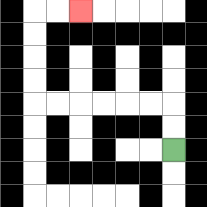{'start': '[7, 6]', 'end': '[3, 0]', 'path_directions': 'U,U,L,L,L,L,L,L,U,U,U,U,R,R', 'path_coordinates': '[[7, 6], [7, 5], [7, 4], [6, 4], [5, 4], [4, 4], [3, 4], [2, 4], [1, 4], [1, 3], [1, 2], [1, 1], [1, 0], [2, 0], [3, 0]]'}